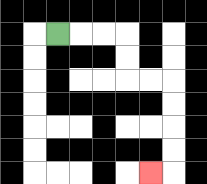{'start': '[2, 1]', 'end': '[6, 7]', 'path_directions': 'R,R,R,D,D,R,R,D,D,D,D,L', 'path_coordinates': '[[2, 1], [3, 1], [4, 1], [5, 1], [5, 2], [5, 3], [6, 3], [7, 3], [7, 4], [7, 5], [7, 6], [7, 7], [6, 7]]'}